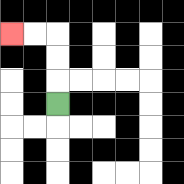{'start': '[2, 4]', 'end': '[0, 1]', 'path_directions': 'U,U,U,L,L', 'path_coordinates': '[[2, 4], [2, 3], [2, 2], [2, 1], [1, 1], [0, 1]]'}